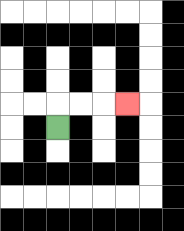{'start': '[2, 5]', 'end': '[5, 4]', 'path_directions': 'U,R,R,R', 'path_coordinates': '[[2, 5], [2, 4], [3, 4], [4, 4], [5, 4]]'}